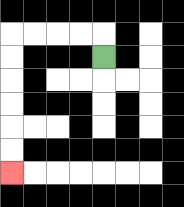{'start': '[4, 2]', 'end': '[0, 7]', 'path_directions': 'U,L,L,L,L,D,D,D,D,D,D', 'path_coordinates': '[[4, 2], [4, 1], [3, 1], [2, 1], [1, 1], [0, 1], [0, 2], [0, 3], [0, 4], [0, 5], [0, 6], [0, 7]]'}